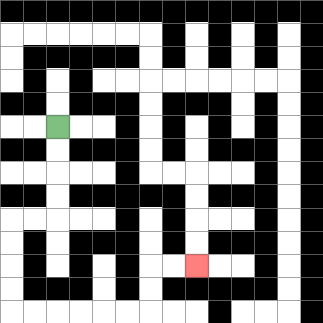{'start': '[2, 5]', 'end': '[8, 11]', 'path_directions': 'D,D,D,D,L,L,D,D,D,D,R,R,R,R,R,R,U,U,R,R', 'path_coordinates': '[[2, 5], [2, 6], [2, 7], [2, 8], [2, 9], [1, 9], [0, 9], [0, 10], [0, 11], [0, 12], [0, 13], [1, 13], [2, 13], [3, 13], [4, 13], [5, 13], [6, 13], [6, 12], [6, 11], [7, 11], [8, 11]]'}